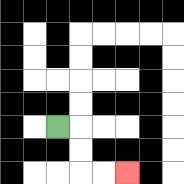{'start': '[2, 5]', 'end': '[5, 7]', 'path_directions': 'R,D,D,R,R', 'path_coordinates': '[[2, 5], [3, 5], [3, 6], [3, 7], [4, 7], [5, 7]]'}